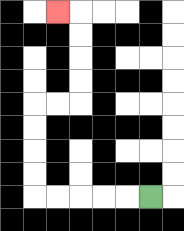{'start': '[6, 8]', 'end': '[2, 0]', 'path_directions': 'L,L,L,L,L,U,U,U,U,R,R,U,U,U,U,L', 'path_coordinates': '[[6, 8], [5, 8], [4, 8], [3, 8], [2, 8], [1, 8], [1, 7], [1, 6], [1, 5], [1, 4], [2, 4], [3, 4], [3, 3], [3, 2], [3, 1], [3, 0], [2, 0]]'}